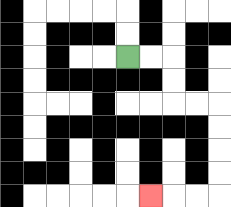{'start': '[5, 2]', 'end': '[6, 8]', 'path_directions': 'R,R,D,D,R,R,D,D,D,D,L,L,L', 'path_coordinates': '[[5, 2], [6, 2], [7, 2], [7, 3], [7, 4], [8, 4], [9, 4], [9, 5], [9, 6], [9, 7], [9, 8], [8, 8], [7, 8], [6, 8]]'}